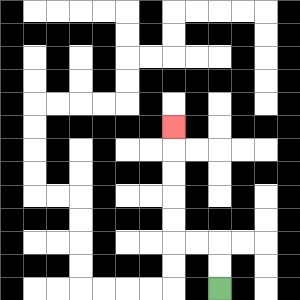{'start': '[9, 12]', 'end': '[7, 5]', 'path_directions': 'U,U,L,L,U,U,U,U,U', 'path_coordinates': '[[9, 12], [9, 11], [9, 10], [8, 10], [7, 10], [7, 9], [7, 8], [7, 7], [7, 6], [7, 5]]'}